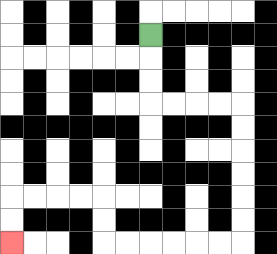{'start': '[6, 1]', 'end': '[0, 10]', 'path_directions': 'D,D,D,R,R,R,R,D,D,D,D,D,D,L,L,L,L,L,L,U,U,L,L,L,L,D,D', 'path_coordinates': '[[6, 1], [6, 2], [6, 3], [6, 4], [7, 4], [8, 4], [9, 4], [10, 4], [10, 5], [10, 6], [10, 7], [10, 8], [10, 9], [10, 10], [9, 10], [8, 10], [7, 10], [6, 10], [5, 10], [4, 10], [4, 9], [4, 8], [3, 8], [2, 8], [1, 8], [0, 8], [0, 9], [0, 10]]'}